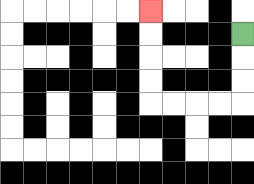{'start': '[10, 1]', 'end': '[6, 0]', 'path_directions': 'D,D,D,L,L,L,L,U,U,U,U', 'path_coordinates': '[[10, 1], [10, 2], [10, 3], [10, 4], [9, 4], [8, 4], [7, 4], [6, 4], [6, 3], [6, 2], [6, 1], [6, 0]]'}